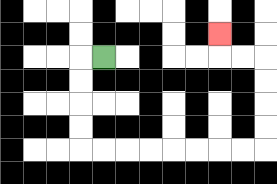{'start': '[4, 2]', 'end': '[9, 1]', 'path_directions': 'L,D,D,D,D,R,R,R,R,R,R,R,R,U,U,U,U,L,L,U', 'path_coordinates': '[[4, 2], [3, 2], [3, 3], [3, 4], [3, 5], [3, 6], [4, 6], [5, 6], [6, 6], [7, 6], [8, 6], [9, 6], [10, 6], [11, 6], [11, 5], [11, 4], [11, 3], [11, 2], [10, 2], [9, 2], [9, 1]]'}